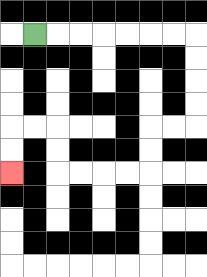{'start': '[1, 1]', 'end': '[0, 7]', 'path_directions': 'R,R,R,R,R,R,R,D,D,D,D,L,L,D,D,L,L,L,L,U,U,L,L,D,D', 'path_coordinates': '[[1, 1], [2, 1], [3, 1], [4, 1], [5, 1], [6, 1], [7, 1], [8, 1], [8, 2], [8, 3], [8, 4], [8, 5], [7, 5], [6, 5], [6, 6], [6, 7], [5, 7], [4, 7], [3, 7], [2, 7], [2, 6], [2, 5], [1, 5], [0, 5], [0, 6], [0, 7]]'}